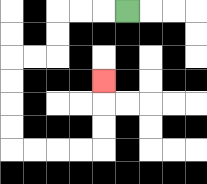{'start': '[5, 0]', 'end': '[4, 3]', 'path_directions': 'L,L,L,D,D,L,L,D,D,D,D,R,R,R,R,U,U,U', 'path_coordinates': '[[5, 0], [4, 0], [3, 0], [2, 0], [2, 1], [2, 2], [1, 2], [0, 2], [0, 3], [0, 4], [0, 5], [0, 6], [1, 6], [2, 6], [3, 6], [4, 6], [4, 5], [4, 4], [4, 3]]'}